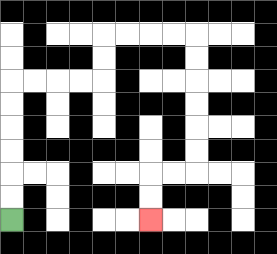{'start': '[0, 9]', 'end': '[6, 9]', 'path_directions': 'U,U,U,U,U,U,R,R,R,R,U,U,R,R,R,R,D,D,D,D,D,D,L,L,D,D', 'path_coordinates': '[[0, 9], [0, 8], [0, 7], [0, 6], [0, 5], [0, 4], [0, 3], [1, 3], [2, 3], [3, 3], [4, 3], [4, 2], [4, 1], [5, 1], [6, 1], [7, 1], [8, 1], [8, 2], [8, 3], [8, 4], [8, 5], [8, 6], [8, 7], [7, 7], [6, 7], [6, 8], [6, 9]]'}